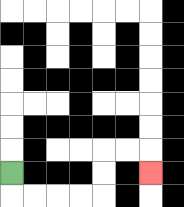{'start': '[0, 7]', 'end': '[6, 7]', 'path_directions': 'D,R,R,R,R,U,U,R,R,D', 'path_coordinates': '[[0, 7], [0, 8], [1, 8], [2, 8], [3, 8], [4, 8], [4, 7], [4, 6], [5, 6], [6, 6], [6, 7]]'}